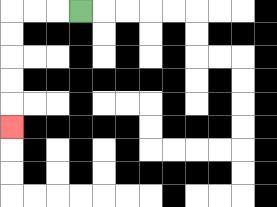{'start': '[3, 0]', 'end': '[0, 5]', 'path_directions': 'L,L,L,D,D,D,D,D', 'path_coordinates': '[[3, 0], [2, 0], [1, 0], [0, 0], [0, 1], [0, 2], [0, 3], [0, 4], [0, 5]]'}